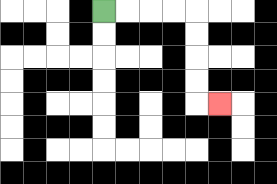{'start': '[4, 0]', 'end': '[9, 4]', 'path_directions': 'R,R,R,R,D,D,D,D,R', 'path_coordinates': '[[4, 0], [5, 0], [6, 0], [7, 0], [8, 0], [8, 1], [8, 2], [8, 3], [8, 4], [9, 4]]'}